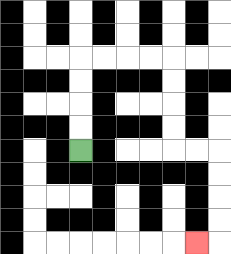{'start': '[3, 6]', 'end': '[8, 10]', 'path_directions': 'U,U,U,U,R,R,R,R,D,D,D,D,R,R,D,D,D,D,L', 'path_coordinates': '[[3, 6], [3, 5], [3, 4], [3, 3], [3, 2], [4, 2], [5, 2], [6, 2], [7, 2], [7, 3], [7, 4], [7, 5], [7, 6], [8, 6], [9, 6], [9, 7], [9, 8], [9, 9], [9, 10], [8, 10]]'}